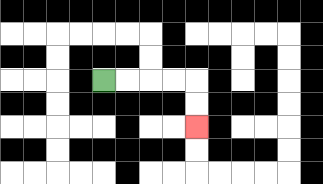{'start': '[4, 3]', 'end': '[8, 5]', 'path_directions': 'R,R,R,R,D,D', 'path_coordinates': '[[4, 3], [5, 3], [6, 3], [7, 3], [8, 3], [8, 4], [8, 5]]'}